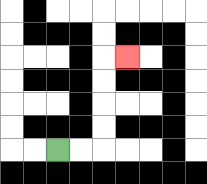{'start': '[2, 6]', 'end': '[5, 2]', 'path_directions': 'R,R,U,U,U,U,R', 'path_coordinates': '[[2, 6], [3, 6], [4, 6], [4, 5], [4, 4], [4, 3], [4, 2], [5, 2]]'}